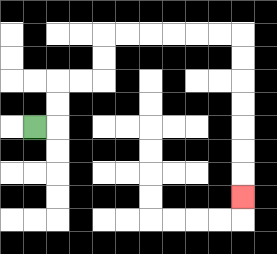{'start': '[1, 5]', 'end': '[10, 8]', 'path_directions': 'R,U,U,R,R,U,U,R,R,R,R,R,R,D,D,D,D,D,D,D', 'path_coordinates': '[[1, 5], [2, 5], [2, 4], [2, 3], [3, 3], [4, 3], [4, 2], [4, 1], [5, 1], [6, 1], [7, 1], [8, 1], [9, 1], [10, 1], [10, 2], [10, 3], [10, 4], [10, 5], [10, 6], [10, 7], [10, 8]]'}